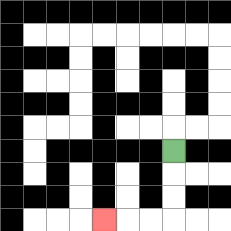{'start': '[7, 6]', 'end': '[4, 9]', 'path_directions': 'D,D,D,L,L,L', 'path_coordinates': '[[7, 6], [7, 7], [7, 8], [7, 9], [6, 9], [5, 9], [4, 9]]'}